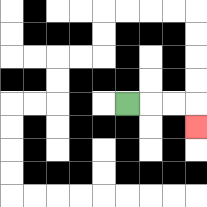{'start': '[5, 4]', 'end': '[8, 5]', 'path_directions': 'R,R,R,D', 'path_coordinates': '[[5, 4], [6, 4], [7, 4], [8, 4], [8, 5]]'}